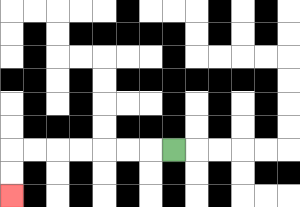{'start': '[7, 6]', 'end': '[0, 8]', 'path_directions': 'L,L,L,L,L,L,L,D,D', 'path_coordinates': '[[7, 6], [6, 6], [5, 6], [4, 6], [3, 6], [2, 6], [1, 6], [0, 6], [0, 7], [0, 8]]'}